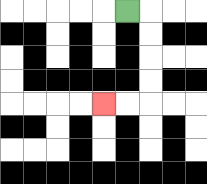{'start': '[5, 0]', 'end': '[4, 4]', 'path_directions': 'R,D,D,D,D,L,L', 'path_coordinates': '[[5, 0], [6, 0], [6, 1], [6, 2], [6, 3], [6, 4], [5, 4], [4, 4]]'}